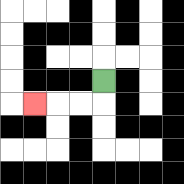{'start': '[4, 3]', 'end': '[1, 4]', 'path_directions': 'D,L,L,L', 'path_coordinates': '[[4, 3], [4, 4], [3, 4], [2, 4], [1, 4]]'}